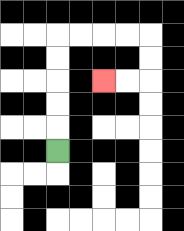{'start': '[2, 6]', 'end': '[4, 3]', 'path_directions': 'U,U,U,U,U,R,R,R,R,D,D,L,L', 'path_coordinates': '[[2, 6], [2, 5], [2, 4], [2, 3], [2, 2], [2, 1], [3, 1], [4, 1], [5, 1], [6, 1], [6, 2], [6, 3], [5, 3], [4, 3]]'}